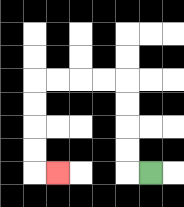{'start': '[6, 7]', 'end': '[2, 7]', 'path_directions': 'L,U,U,U,U,L,L,L,L,D,D,D,D,R', 'path_coordinates': '[[6, 7], [5, 7], [5, 6], [5, 5], [5, 4], [5, 3], [4, 3], [3, 3], [2, 3], [1, 3], [1, 4], [1, 5], [1, 6], [1, 7], [2, 7]]'}